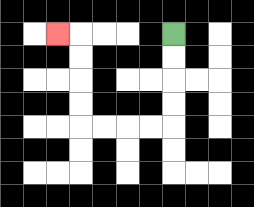{'start': '[7, 1]', 'end': '[2, 1]', 'path_directions': 'D,D,D,D,L,L,L,L,U,U,U,U,L', 'path_coordinates': '[[7, 1], [7, 2], [7, 3], [7, 4], [7, 5], [6, 5], [5, 5], [4, 5], [3, 5], [3, 4], [3, 3], [3, 2], [3, 1], [2, 1]]'}